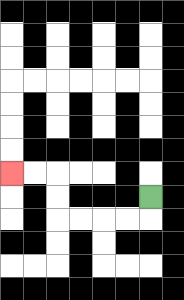{'start': '[6, 8]', 'end': '[0, 7]', 'path_directions': 'D,L,L,L,L,U,U,L,L', 'path_coordinates': '[[6, 8], [6, 9], [5, 9], [4, 9], [3, 9], [2, 9], [2, 8], [2, 7], [1, 7], [0, 7]]'}